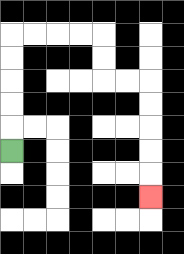{'start': '[0, 6]', 'end': '[6, 8]', 'path_directions': 'U,U,U,U,U,R,R,R,R,D,D,R,R,D,D,D,D,D', 'path_coordinates': '[[0, 6], [0, 5], [0, 4], [0, 3], [0, 2], [0, 1], [1, 1], [2, 1], [3, 1], [4, 1], [4, 2], [4, 3], [5, 3], [6, 3], [6, 4], [6, 5], [6, 6], [6, 7], [6, 8]]'}